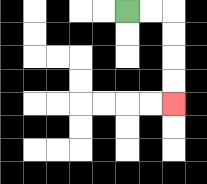{'start': '[5, 0]', 'end': '[7, 4]', 'path_directions': 'R,R,D,D,D,D', 'path_coordinates': '[[5, 0], [6, 0], [7, 0], [7, 1], [7, 2], [7, 3], [7, 4]]'}